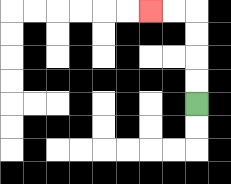{'start': '[8, 4]', 'end': '[6, 0]', 'path_directions': 'U,U,U,U,L,L', 'path_coordinates': '[[8, 4], [8, 3], [8, 2], [8, 1], [8, 0], [7, 0], [6, 0]]'}